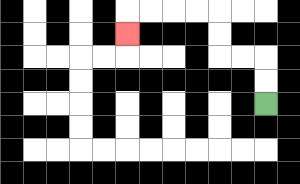{'start': '[11, 4]', 'end': '[5, 1]', 'path_directions': 'U,U,L,L,U,U,L,L,L,L,D', 'path_coordinates': '[[11, 4], [11, 3], [11, 2], [10, 2], [9, 2], [9, 1], [9, 0], [8, 0], [7, 0], [6, 0], [5, 0], [5, 1]]'}